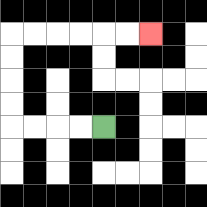{'start': '[4, 5]', 'end': '[6, 1]', 'path_directions': 'L,L,L,L,U,U,U,U,R,R,R,R,R,R', 'path_coordinates': '[[4, 5], [3, 5], [2, 5], [1, 5], [0, 5], [0, 4], [0, 3], [0, 2], [0, 1], [1, 1], [2, 1], [3, 1], [4, 1], [5, 1], [6, 1]]'}